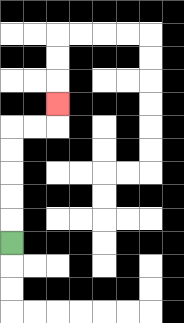{'start': '[0, 10]', 'end': '[2, 4]', 'path_directions': 'U,U,U,U,U,R,R,U', 'path_coordinates': '[[0, 10], [0, 9], [0, 8], [0, 7], [0, 6], [0, 5], [1, 5], [2, 5], [2, 4]]'}